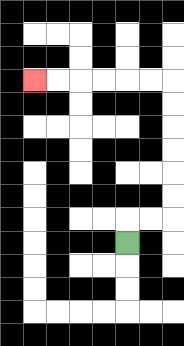{'start': '[5, 10]', 'end': '[1, 3]', 'path_directions': 'U,R,R,U,U,U,U,U,U,L,L,L,L,L,L', 'path_coordinates': '[[5, 10], [5, 9], [6, 9], [7, 9], [7, 8], [7, 7], [7, 6], [7, 5], [7, 4], [7, 3], [6, 3], [5, 3], [4, 3], [3, 3], [2, 3], [1, 3]]'}